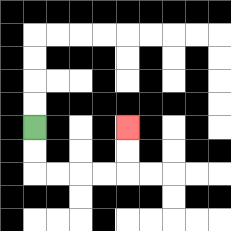{'start': '[1, 5]', 'end': '[5, 5]', 'path_directions': 'D,D,R,R,R,R,U,U', 'path_coordinates': '[[1, 5], [1, 6], [1, 7], [2, 7], [3, 7], [4, 7], [5, 7], [5, 6], [5, 5]]'}